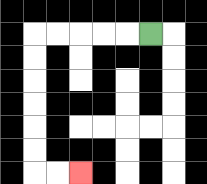{'start': '[6, 1]', 'end': '[3, 7]', 'path_directions': 'L,L,L,L,L,D,D,D,D,D,D,R,R', 'path_coordinates': '[[6, 1], [5, 1], [4, 1], [3, 1], [2, 1], [1, 1], [1, 2], [1, 3], [1, 4], [1, 5], [1, 6], [1, 7], [2, 7], [3, 7]]'}